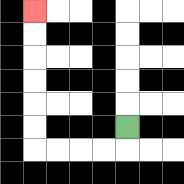{'start': '[5, 5]', 'end': '[1, 0]', 'path_directions': 'D,L,L,L,L,U,U,U,U,U,U', 'path_coordinates': '[[5, 5], [5, 6], [4, 6], [3, 6], [2, 6], [1, 6], [1, 5], [1, 4], [1, 3], [1, 2], [1, 1], [1, 0]]'}